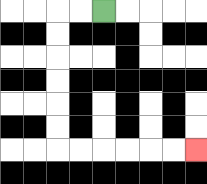{'start': '[4, 0]', 'end': '[8, 6]', 'path_directions': 'L,L,D,D,D,D,D,D,R,R,R,R,R,R', 'path_coordinates': '[[4, 0], [3, 0], [2, 0], [2, 1], [2, 2], [2, 3], [2, 4], [2, 5], [2, 6], [3, 6], [4, 6], [5, 6], [6, 6], [7, 6], [8, 6]]'}